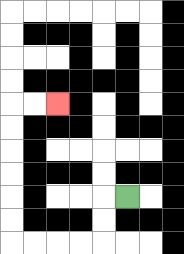{'start': '[5, 8]', 'end': '[2, 4]', 'path_directions': 'L,D,D,L,L,L,L,U,U,U,U,U,U,R,R', 'path_coordinates': '[[5, 8], [4, 8], [4, 9], [4, 10], [3, 10], [2, 10], [1, 10], [0, 10], [0, 9], [0, 8], [0, 7], [0, 6], [0, 5], [0, 4], [1, 4], [2, 4]]'}